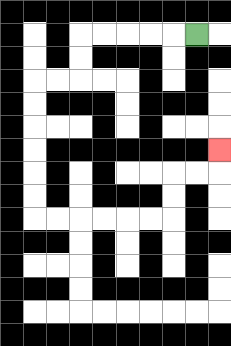{'start': '[8, 1]', 'end': '[9, 6]', 'path_directions': 'L,L,L,L,L,D,D,L,L,D,D,D,D,D,D,R,R,R,R,R,R,U,U,R,R,U', 'path_coordinates': '[[8, 1], [7, 1], [6, 1], [5, 1], [4, 1], [3, 1], [3, 2], [3, 3], [2, 3], [1, 3], [1, 4], [1, 5], [1, 6], [1, 7], [1, 8], [1, 9], [2, 9], [3, 9], [4, 9], [5, 9], [6, 9], [7, 9], [7, 8], [7, 7], [8, 7], [9, 7], [9, 6]]'}